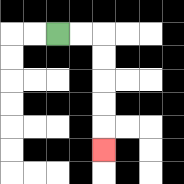{'start': '[2, 1]', 'end': '[4, 6]', 'path_directions': 'R,R,D,D,D,D,D', 'path_coordinates': '[[2, 1], [3, 1], [4, 1], [4, 2], [4, 3], [4, 4], [4, 5], [4, 6]]'}